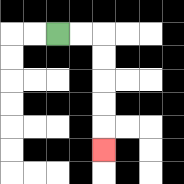{'start': '[2, 1]', 'end': '[4, 6]', 'path_directions': 'R,R,D,D,D,D,D', 'path_coordinates': '[[2, 1], [3, 1], [4, 1], [4, 2], [4, 3], [4, 4], [4, 5], [4, 6]]'}